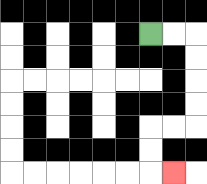{'start': '[6, 1]', 'end': '[7, 7]', 'path_directions': 'R,R,D,D,D,D,L,L,D,D,R', 'path_coordinates': '[[6, 1], [7, 1], [8, 1], [8, 2], [8, 3], [8, 4], [8, 5], [7, 5], [6, 5], [6, 6], [6, 7], [7, 7]]'}